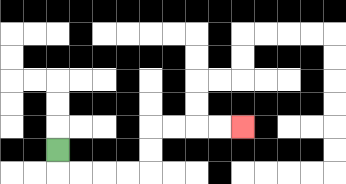{'start': '[2, 6]', 'end': '[10, 5]', 'path_directions': 'D,R,R,R,R,U,U,R,R,R,R', 'path_coordinates': '[[2, 6], [2, 7], [3, 7], [4, 7], [5, 7], [6, 7], [6, 6], [6, 5], [7, 5], [8, 5], [9, 5], [10, 5]]'}